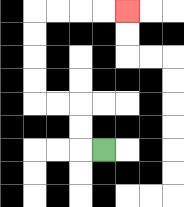{'start': '[4, 6]', 'end': '[5, 0]', 'path_directions': 'L,U,U,L,L,U,U,U,U,R,R,R,R', 'path_coordinates': '[[4, 6], [3, 6], [3, 5], [3, 4], [2, 4], [1, 4], [1, 3], [1, 2], [1, 1], [1, 0], [2, 0], [3, 0], [4, 0], [5, 0]]'}